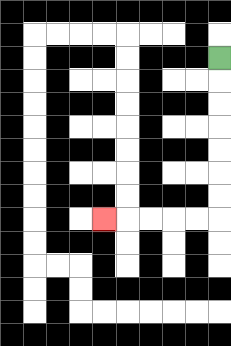{'start': '[9, 2]', 'end': '[4, 9]', 'path_directions': 'D,D,D,D,D,D,D,L,L,L,L,L', 'path_coordinates': '[[9, 2], [9, 3], [9, 4], [9, 5], [9, 6], [9, 7], [9, 8], [9, 9], [8, 9], [7, 9], [6, 9], [5, 9], [4, 9]]'}